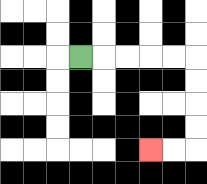{'start': '[3, 2]', 'end': '[6, 6]', 'path_directions': 'R,R,R,R,R,D,D,D,D,L,L', 'path_coordinates': '[[3, 2], [4, 2], [5, 2], [6, 2], [7, 2], [8, 2], [8, 3], [8, 4], [8, 5], [8, 6], [7, 6], [6, 6]]'}